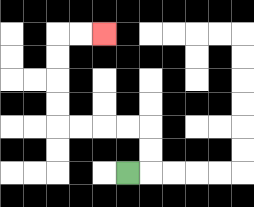{'start': '[5, 7]', 'end': '[4, 1]', 'path_directions': 'R,U,U,L,L,L,L,U,U,U,U,R,R', 'path_coordinates': '[[5, 7], [6, 7], [6, 6], [6, 5], [5, 5], [4, 5], [3, 5], [2, 5], [2, 4], [2, 3], [2, 2], [2, 1], [3, 1], [4, 1]]'}